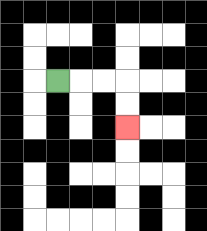{'start': '[2, 3]', 'end': '[5, 5]', 'path_directions': 'R,R,R,D,D', 'path_coordinates': '[[2, 3], [3, 3], [4, 3], [5, 3], [5, 4], [5, 5]]'}